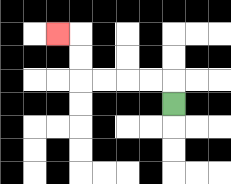{'start': '[7, 4]', 'end': '[2, 1]', 'path_directions': 'U,L,L,L,L,U,U,L', 'path_coordinates': '[[7, 4], [7, 3], [6, 3], [5, 3], [4, 3], [3, 3], [3, 2], [3, 1], [2, 1]]'}